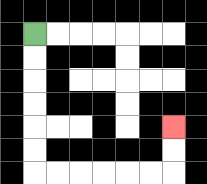{'start': '[1, 1]', 'end': '[7, 5]', 'path_directions': 'D,D,D,D,D,D,R,R,R,R,R,R,U,U', 'path_coordinates': '[[1, 1], [1, 2], [1, 3], [1, 4], [1, 5], [1, 6], [1, 7], [2, 7], [3, 7], [4, 7], [5, 7], [6, 7], [7, 7], [7, 6], [7, 5]]'}